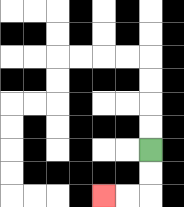{'start': '[6, 6]', 'end': '[4, 8]', 'path_directions': 'D,D,L,L', 'path_coordinates': '[[6, 6], [6, 7], [6, 8], [5, 8], [4, 8]]'}